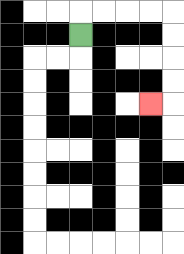{'start': '[3, 1]', 'end': '[6, 4]', 'path_directions': 'U,R,R,R,R,D,D,D,D,L', 'path_coordinates': '[[3, 1], [3, 0], [4, 0], [5, 0], [6, 0], [7, 0], [7, 1], [7, 2], [7, 3], [7, 4], [6, 4]]'}